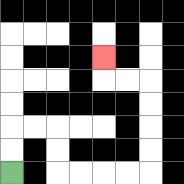{'start': '[0, 7]', 'end': '[4, 2]', 'path_directions': 'U,U,R,R,D,D,R,R,R,R,U,U,U,U,L,L,U', 'path_coordinates': '[[0, 7], [0, 6], [0, 5], [1, 5], [2, 5], [2, 6], [2, 7], [3, 7], [4, 7], [5, 7], [6, 7], [6, 6], [6, 5], [6, 4], [6, 3], [5, 3], [4, 3], [4, 2]]'}